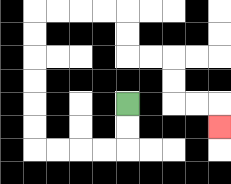{'start': '[5, 4]', 'end': '[9, 5]', 'path_directions': 'D,D,L,L,L,L,U,U,U,U,U,U,R,R,R,R,D,D,R,R,D,D,R,R,D', 'path_coordinates': '[[5, 4], [5, 5], [5, 6], [4, 6], [3, 6], [2, 6], [1, 6], [1, 5], [1, 4], [1, 3], [1, 2], [1, 1], [1, 0], [2, 0], [3, 0], [4, 0], [5, 0], [5, 1], [5, 2], [6, 2], [7, 2], [7, 3], [7, 4], [8, 4], [9, 4], [9, 5]]'}